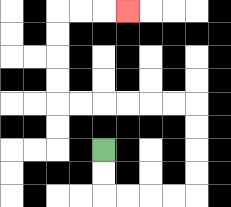{'start': '[4, 6]', 'end': '[5, 0]', 'path_directions': 'D,D,R,R,R,R,U,U,U,U,L,L,L,L,L,L,U,U,U,U,R,R,R', 'path_coordinates': '[[4, 6], [4, 7], [4, 8], [5, 8], [6, 8], [7, 8], [8, 8], [8, 7], [8, 6], [8, 5], [8, 4], [7, 4], [6, 4], [5, 4], [4, 4], [3, 4], [2, 4], [2, 3], [2, 2], [2, 1], [2, 0], [3, 0], [4, 0], [5, 0]]'}